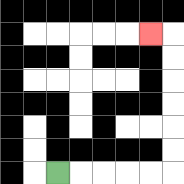{'start': '[2, 7]', 'end': '[6, 1]', 'path_directions': 'R,R,R,R,R,U,U,U,U,U,U,L', 'path_coordinates': '[[2, 7], [3, 7], [4, 7], [5, 7], [6, 7], [7, 7], [7, 6], [7, 5], [7, 4], [7, 3], [7, 2], [7, 1], [6, 1]]'}